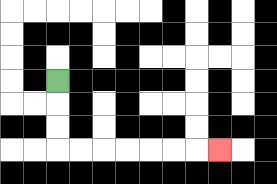{'start': '[2, 3]', 'end': '[9, 6]', 'path_directions': 'D,D,D,R,R,R,R,R,R,R', 'path_coordinates': '[[2, 3], [2, 4], [2, 5], [2, 6], [3, 6], [4, 6], [5, 6], [6, 6], [7, 6], [8, 6], [9, 6]]'}